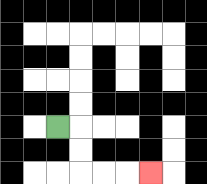{'start': '[2, 5]', 'end': '[6, 7]', 'path_directions': 'R,D,D,R,R,R', 'path_coordinates': '[[2, 5], [3, 5], [3, 6], [3, 7], [4, 7], [5, 7], [6, 7]]'}